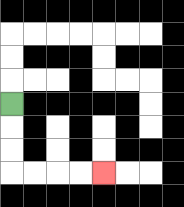{'start': '[0, 4]', 'end': '[4, 7]', 'path_directions': 'D,D,D,R,R,R,R', 'path_coordinates': '[[0, 4], [0, 5], [0, 6], [0, 7], [1, 7], [2, 7], [3, 7], [4, 7]]'}